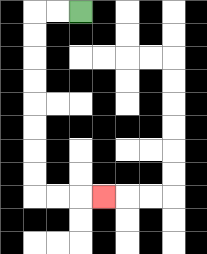{'start': '[3, 0]', 'end': '[4, 8]', 'path_directions': 'L,L,D,D,D,D,D,D,D,D,R,R,R', 'path_coordinates': '[[3, 0], [2, 0], [1, 0], [1, 1], [1, 2], [1, 3], [1, 4], [1, 5], [1, 6], [1, 7], [1, 8], [2, 8], [3, 8], [4, 8]]'}